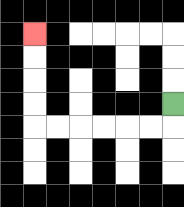{'start': '[7, 4]', 'end': '[1, 1]', 'path_directions': 'D,L,L,L,L,L,L,U,U,U,U', 'path_coordinates': '[[7, 4], [7, 5], [6, 5], [5, 5], [4, 5], [3, 5], [2, 5], [1, 5], [1, 4], [1, 3], [1, 2], [1, 1]]'}